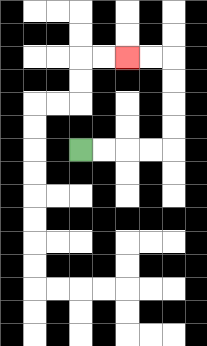{'start': '[3, 6]', 'end': '[5, 2]', 'path_directions': 'R,R,R,R,U,U,U,U,L,L', 'path_coordinates': '[[3, 6], [4, 6], [5, 6], [6, 6], [7, 6], [7, 5], [7, 4], [7, 3], [7, 2], [6, 2], [5, 2]]'}